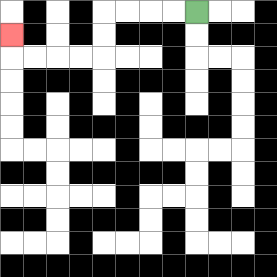{'start': '[8, 0]', 'end': '[0, 1]', 'path_directions': 'L,L,L,L,D,D,L,L,L,L,U', 'path_coordinates': '[[8, 0], [7, 0], [6, 0], [5, 0], [4, 0], [4, 1], [4, 2], [3, 2], [2, 2], [1, 2], [0, 2], [0, 1]]'}